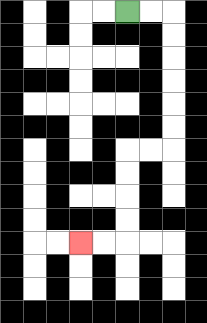{'start': '[5, 0]', 'end': '[3, 10]', 'path_directions': 'R,R,D,D,D,D,D,D,L,L,D,D,D,D,L,L', 'path_coordinates': '[[5, 0], [6, 0], [7, 0], [7, 1], [7, 2], [7, 3], [7, 4], [7, 5], [7, 6], [6, 6], [5, 6], [5, 7], [5, 8], [5, 9], [5, 10], [4, 10], [3, 10]]'}